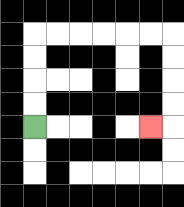{'start': '[1, 5]', 'end': '[6, 5]', 'path_directions': 'U,U,U,U,R,R,R,R,R,R,D,D,D,D,L', 'path_coordinates': '[[1, 5], [1, 4], [1, 3], [1, 2], [1, 1], [2, 1], [3, 1], [4, 1], [5, 1], [6, 1], [7, 1], [7, 2], [7, 3], [7, 4], [7, 5], [6, 5]]'}